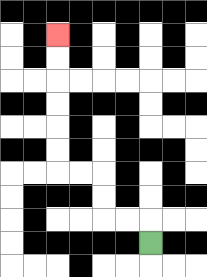{'start': '[6, 10]', 'end': '[2, 1]', 'path_directions': 'U,L,L,U,U,L,L,U,U,U,U,U,U', 'path_coordinates': '[[6, 10], [6, 9], [5, 9], [4, 9], [4, 8], [4, 7], [3, 7], [2, 7], [2, 6], [2, 5], [2, 4], [2, 3], [2, 2], [2, 1]]'}